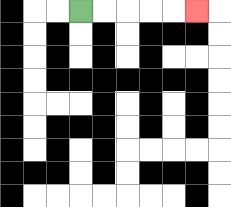{'start': '[3, 0]', 'end': '[8, 0]', 'path_directions': 'R,R,R,R,R', 'path_coordinates': '[[3, 0], [4, 0], [5, 0], [6, 0], [7, 0], [8, 0]]'}